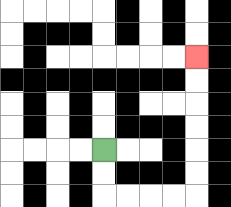{'start': '[4, 6]', 'end': '[8, 2]', 'path_directions': 'D,D,R,R,R,R,U,U,U,U,U,U', 'path_coordinates': '[[4, 6], [4, 7], [4, 8], [5, 8], [6, 8], [7, 8], [8, 8], [8, 7], [8, 6], [8, 5], [8, 4], [8, 3], [8, 2]]'}